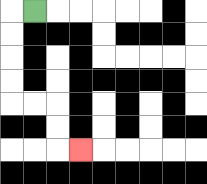{'start': '[1, 0]', 'end': '[3, 6]', 'path_directions': 'L,D,D,D,D,R,R,D,D,R', 'path_coordinates': '[[1, 0], [0, 0], [0, 1], [0, 2], [0, 3], [0, 4], [1, 4], [2, 4], [2, 5], [2, 6], [3, 6]]'}